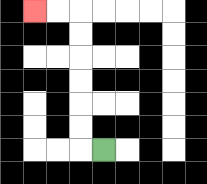{'start': '[4, 6]', 'end': '[1, 0]', 'path_directions': 'L,U,U,U,U,U,U,L,L', 'path_coordinates': '[[4, 6], [3, 6], [3, 5], [3, 4], [3, 3], [3, 2], [3, 1], [3, 0], [2, 0], [1, 0]]'}